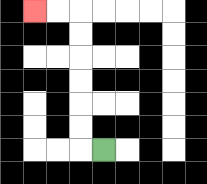{'start': '[4, 6]', 'end': '[1, 0]', 'path_directions': 'L,U,U,U,U,U,U,L,L', 'path_coordinates': '[[4, 6], [3, 6], [3, 5], [3, 4], [3, 3], [3, 2], [3, 1], [3, 0], [2, 0], [1, 0]]'}